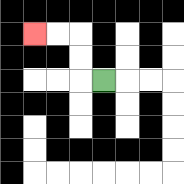{'start': '[4, 3]', 'end': '[1, 1]', 'path_directions': 'L,U,U,L,L', 'path_coordinates': '[[4, 3], [3, 3], [3, 2], [3, 1], [2, 1], [1, 1]]'}